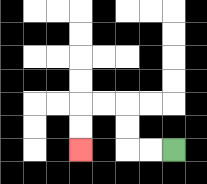{'start': '[7, 6]', 'end': '[3, 6]', 'path_directions': 'L,L,U,U,L,L,D,D', 'path_coordinates': '[[7, 6], [6, 6], [5, 6], [5, 5], [5, 4], [4, 4], [3, 4], [3, 5], [3, 6]]'}